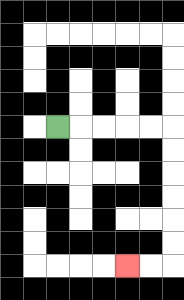{'start': '[2, 5]', 'end': '[5, 11]', 'path_directions': 'R,R,R,R,R,D,D,D,D,D,D,L,L', 'path_coordinates': '[[2, 5], [3, 5], [4, 5], [5, 5], [6, 5], [7, 5], [7, 6], [7, 7], [7, 8], [7, 9], [7, 10], [7, 11], [6, 11], [5, 11]]'}